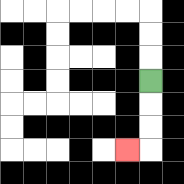{'start': '[6, 3]', 'end': '[5, 6]', 'path_directions': 'D,D,D,L', 'path_coordinates': '[[6, 3], [6, 4], [6, 5], [6, 6], [5, 6]]'}